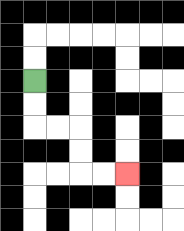{'start': '[1, 3]', 'end': '[5, 7]', 'path_directions': 'D,D,R,R,D,D,R,R', 'path_coordinates': '[[1, 3], [1, 4], [1, 5], [2, 5], [3, 5], [3, 6], [3, 7], [4, 7], [5, 7]]'}